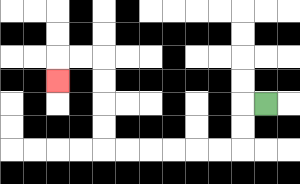{'start': '[11, 4]', 'end': '[2, 3]', 'path_directions': 'L,D,D,L,L,L,L,L,L,U,U,U,U,L,L,D', 'path_coordinates': '[[11, 4], [10, 4], [10, 5], [10, 6], [9, 6], [8, 6], [7, 6], [6, 6], [5, 6], [4, 6], [4, 5], [4, 4], [4, 3], [4, 2], [3, 2], [2, 2], [2, 3]]'}